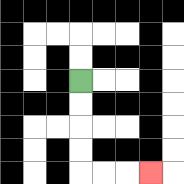{'start': '[3, 3]', 'end': '[6, 7]', 'path_directions': 'D,D,D,D,R,R,R', 'path_coordinates': '[[3, 3], [3, 4], [3, 5], [3, 6], [3, 7], [4, 7], [5, 7], [6, 7]]'}